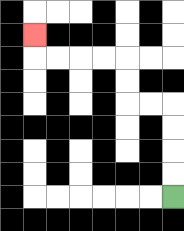{'start': '[7, 8]', 'end': '[1, 1]', 'path_directions': 'U,U,U,U,L,L,U,U,L,L,L,L,U', 'path_coordinates': '[[7, 8], [7, 7], [7, 6], [7, 5], [7, 4], [6, 4], [5, 4], [5, 3], [5, 2], [4, 2], [3, 2], [2, 2], [1, 2], [1, 1]]'}